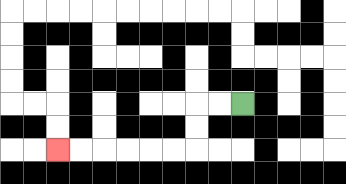{'start': '[10, 4]', 'end': '[2, 6]', 'path_directions': 'L,L,D,D,L,L,L,L,L,L', 'path_coordinates': '[[10, 4], [9, 4], [8, 4], [8, 5], [8, 6], [7, 6], [6, 6], [5, 6], [4, 6], [3, 6], [2, 6]]'}